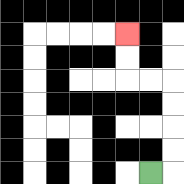{'start': '[6, 7]', 'end': '[5, 1]', 'path_directions': 'R,U,U,U,U,L,L,U,U', 'path_coordinates': '[[6, 7], [7, 7], [7, 6], [7, 5], [7, 4], [7, 3], [6, 3], [5, 3], [5, 2], [5, 1]]'}